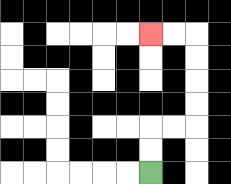{'start': '[6, 7]', 'end': '[6, 1]', 'path_directions': 'U,U,R,R,U,U,U,U,L,L', 'path_coordinates': '[[6, 7], [6, 6], [6, 5], [7, 5], [8, 5], [8, 4], [8, 3], [8, 2], [8, 1], [7, 1], [6, 1]]'}